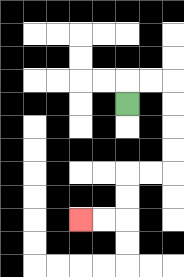{'start': '[5, 4]', 'end': '[3, 9]', 'path_directions': 'U,R,R,D,D,D,D,L,L,D,D,L,L', 'path_coordinates': '[[5, 4], [5, 3], [6, 3], [7, 3], [7, 4], [7, 5], [7, 6], [7, 7], [6, 7], [5, 7], [5, 8], [5, 9], [4, 9], [3, 9]]'}